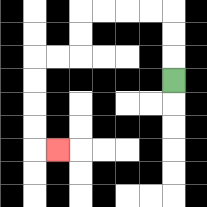{'start': '[7, 3]', 'end': '[2, 6]', 'path_directions': 'U,U,U,L,L,L,L,D,D,L,L,D,D,D,D,R', 'path_coordinates': '[[7, 3], [7, 2], [7, 1], [7, 0], [6, 0], [5, 0], [4, 0], [3, 0], [3, 1], [3, 2], [2, 2], [1, 2], [1, 3], [1, 4], [1, 5], [1, 6], [2, 6]]'}